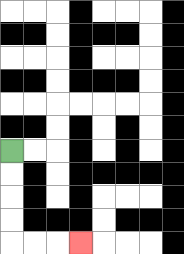{'start': '[0, 6]', 'end': '[3, 10]', 'path_directions': 'D,D,D,D,R,R,R', 'path_coordinates': '[[0, 6], [0, 7], [0, 8], [0, 9], [0, 10], [1, 10], [2, 10], [3, 10]]'}